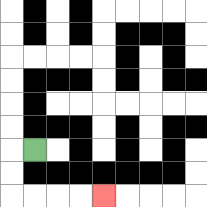{'start': '[1, 6]', 'end': '[4, 8]', 'path_directions': 'L,D,D,R,R,R,R', 'path_coordinates': '[[1, 6], [0, 6], [0, 7], [0, 8], [1, 8], [2, 8], [3, 8], [4, 8]]'}